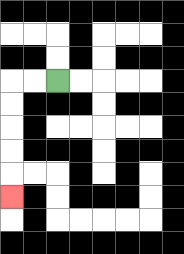{'start': '[2, 3]', 'end': '[0, 8]', 'path_directions': 'L,L,D,D,D,D,D', 'path_coordinates': '[[2, 3], [1, 3], [0, 3], [0, 4], [0, 5], [0, 6], [0, 7], [0, 8]]'}